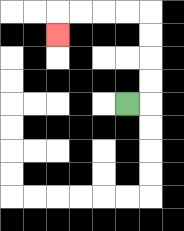{'start': '[5, 4]', 'end': '[2, 1]', 'path_directions': 'R,U,U,U,U,L,L,L,L,D', 'path_coordinates': '[[5, 4], [6, 4], [6, 3], [6, 2], [6, 1], [6, 0], [5, 0], [4, 0], [3, 0], [2, 0], [2, 1]]'}